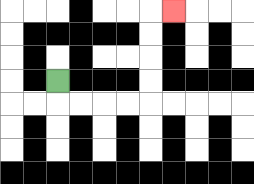{'start': '[2, 3]', 'end': '[7, 0]', 'path_directions': 'D,R,R,R,R,U,U,U,U,R', 'path_coordinates': '[[2, 3], [2, 4], [3, 4], [4, 4], [5, 4], [6, 4], [6, 3], [6, 2], [6, 1], [6, 0], [7, 0]]'}